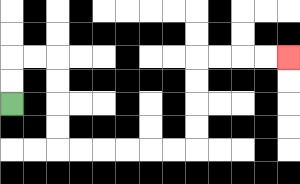{'start': '[0, 4]', 'end': '[12, 2]', 'path_directions': 'U,U,R,R,D,D,D,D,R,R,R,R,R,R,U,U,U,U,R,R,R,R', 'path_coordinates': '[[0, 4], [0, 3], [0, 2], [1, 2], [2, 2], [2, 3], [2, 4], [2, 5], [2, 6], [3, 6], [4, 6], [5, 6], [6, 6], [7, 6], [8, 6], [8, 5], [8, 4], [8, 3], [8, 2], [9, 2], [10, 2], [11, 2], [12, 2]]'}